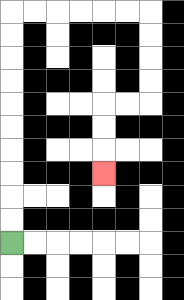{'start': '[0, 10]', 'end': '[4, 7]', 'path_directions': 'U,U,U,U,U,U,U,U,U,U,R,R,R,R,R,R,D,D,D,D,L,L,D,D,D', 'path_coordinates': '[[0, 10], [0, 9], [0, 8], [0, 7], [0, 6], [0, 5], [0, 4], [0, 3], [0, 2], [0, 1], [0, 0], [1, 0], [2, 0], [3, 0], [4, 0], [5, 0], [6, 0], [6, 1], [6, 2], [6, 3], [6, 4], [5, 4], [4, 4], [4, 5], [4, 6], [4, 7]]'}